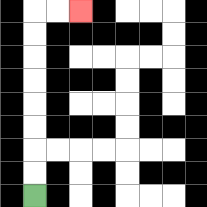{'start': '[1, 8]', 'end': '[3, 0]', 'path_directions': 'U,U,U,U,U,U,U,U,R,R', 'path_coordinates': '[[1, 8], [1, 7], [1, 6], [1, 5], [1, 4], [1, 3], [1, 2], [1, 1], [1, 0], [2, 0], [3, 0]]'}